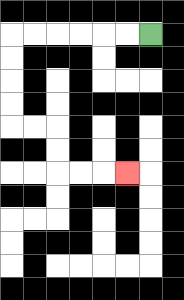{'start': '[6, 1]', 'end': '[5, 7]', 'path_directions': 'L,L,L,L,L,L,D,D,D,D,R,R,D,D,R,R,R', 'path_coordinates': '[[6, 1], [5, 1], [4, 1], [3, 1], [2, 1], [1, 1], [0, 1], [0, 2], [0, 3], [0, 4], [0, 5], [1, 5], [2, 5], [2, 6], [2, 7], [3, 7], [4, 7], [5, 7]]'}